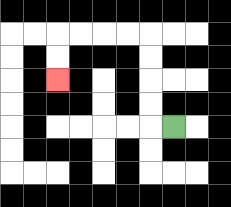{'start': '[7, 5]', 'end': '[2, 3]', 'path_directions': 'L,U,U,U,U,L,L,L,L,D,D', 'path_coordinates': '[[7, 5], [6, 5], [6, 4], [6, 3], [6, 2], [6, 1], [5, 1], [4, 1], [3, 1], [2, 1], [2, 2], [2, 3]]'}